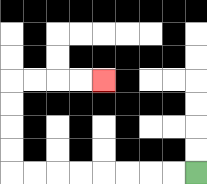{'start': '[8, 7]', 'end': '[4, 3]', 'path_directions': 'L,L,L,L,L,L,L,L,U,U,U,U,R,R,R,R', 'path_coordinates': '[[8, 7], [7, 7], [6, 7], [5, 7], [4, 7], [3, 7], [2, 7], [1, 7], [0, 7], [0, 6], [0, 5], [0, 4], [0, 3], [1, 3], [2, 3], [3, 3], [4, 3]]'}